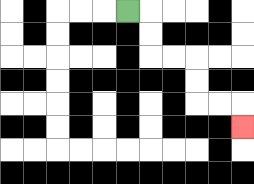{'start': '[5, 0]', 'end': '[10, 5]', 'path_directions': 'R,D,D,R,R,D,D,R,R,D', 'path_coordinates': '[[5, 0], [6, 0], [6, 1], [6, 2], [7, 2], [8, 2], [8, 3], [8, 4], [9, 4], [10, 4], [10, 5]]'}